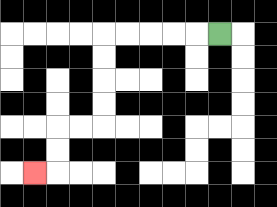{'start': '[9, 1]', 'end': '[1, 7]', 'path_directions': 'L,L,L,L,L,D,D,D,D,L,L,D,D,L', 'path_coordinates': '[[9, 1], [8, 1], [7, 1], [6, 1], [5, 1], [4, 1], [4, 2], [4, 3], [4, 4], [4, 5], [3, 5], [2, 5], [2, 6], [2, 7], [1, 7]]'}